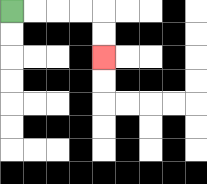{'start': '[0, 0]', 'end': '[4, 2]', 'path_directions': 'R,R,R,R,D,D', 'path_coordinates': '[[0, 0], [1, 0], [2, 0], [3, 0], [4, 0], [4, 1], [4, 2]]'}